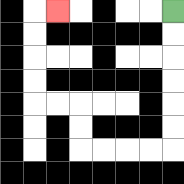{'start': '[7, 0]', 'end': '[2, 0]', 'path_directions': 'D,D,D,D,D,D,L,L,L,L,U,U,L,L,U,U,U,U,R', 'path_coordinates': '[[7, 0], [7, 1], [7, 2], [7, 3], [7, 4], [7, 5], [7, 6], [6, 6], [5, 6], [4, 6], [3, 6], [3, 5], [3, 4], [2, 4], [1, 4], [1, 3], [1, 2], [1, 1], [1, 0], [2, 0]]'}